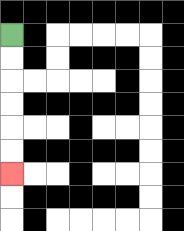{'start': '[0, 1]', 'end': '[0, 7]', 'path_directions': 'D,D,D,D,D,D', 'path_coordinates': '[[0, 1], [0, 2], [0, 3], [0, 4], [0, 5], [0, 6], [0, 7]]'}